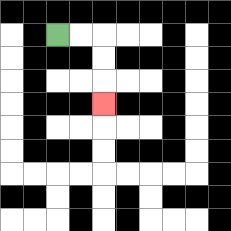{'start': '[2, 1]', 'end': '[4, 4]', 'path_directions': 'R,R,D,D,D', 'path_coordinates': '[[2, 1], [3, 1], [4, 1], [4, 2], [4, 3], [4, 4]]'}